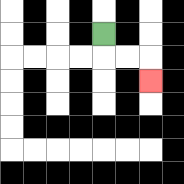{'start': '[4, 1]', 'end': '[6, 3]', 'path_directions': 'D,R,R,D', 'path_coordinates': '[[4, 1], [4, 2], [5, 2], [6, 2], [6, 3]]'}